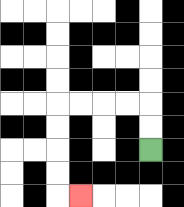{'start': '[6, 6]', 'end': '[3, 8]', 'path_directions': 'U,U,L,L,L,L,D,D,D,D,R', 'path_coordinates': '[[6, 6], [6, 5], [6, 4], [5, 4], [4, 4], [3, 4], [2, 4], [2, 5], [2, 6], [2, 7], [2, 8], [3, 8]]'}